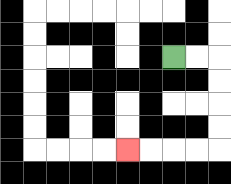{'start': '[7, 2]', 'end': '[5, 6]', 'path_directions': 'R,R,D,D,D,D,L,L,L,L', 'path_coordinates': '[[7, 2], [8, 2], [9, 2], [9, 3], [9, 4], [9, 5], [9, 6], [8, 6], [7, 6], [6, 6], [5, 6]]'}